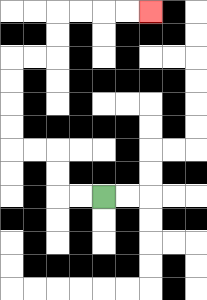{'start': '[4, 8]', 'end': '[6, 0]', 'path_directions': 'L,L,U,U,L,L,U,U,U,U,R,R,U,U,R,R,R,R', 'path_coordinates': '[[4, 8], [3, 8], [2, 8], [2, 7], [2, 6], [1, 6], [0, 6], [0, 5], [0, 4], [0, 3], [0, 2], [1, 2], [2, 2], [2, 1], [2, 0], [3, 0], [4, 0], [5, 0], [6, 0]]'}